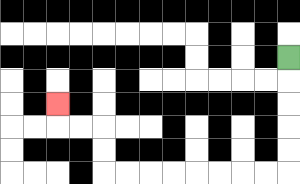{'start': '[12, 2]', 'end': '[2, 4]', 'path_directions': 'D,D,D,D,D,L,L,L,L,L,L,L,L,U,U,L,L,U', 'path_coordinates': '[[12, 2], [12, 3], [12, 4], [12, 5], [12, 6], [12, 7], [11, 7], [10, 7], [9, 7], [8, 7], [7, 7], [6, 7], [5, 7], [4, 7], [4, 6], [4, 5], [3, 5], [2, 5], [2, 4]]'}